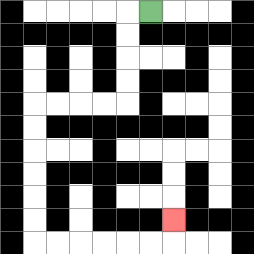{'start': '[6, 0]', 'end': '[7, 9]', 'path_directions': 'L,D,D,D,D,L,L,L,L,D,D,D,D,D,D,R,R,R,R,R,R,U', 'path_coordinates': '[[6, 0], [5, 0], [5, 1], [5, 2], [5, 3], [5, 4], [4, 4], [3, 4], [2, 4], [1, 4], [1, 5], [1, 6], [1, 7], [1, 8], [1, 9], [1, 10], [2, 10], [3, 10], [4, 10], [5, 10], [6, 10], [7, 10], [7, 9]]'}